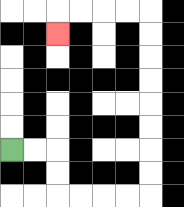{'start': '[0, 6]', 'end': '[2, 1]', 'path_directions': 'R,R,D,D,R,R,R,R,U,U,U,U,U,U,U,U,L,L,L,L,D', 'path_coordinates': '[[0, 6], [1, 6], [2, 6], [2, 7], [2, 8], [3, 8], [4, 8], [5, 8], [6, 8], [6, 7], [6, 6], [6, 5], [6, 4], [6, 3], [6, 2], [6, 1], [6, 0], [5, 0], [4, 0], [3, 0], [2, 0], [2, 1]]'}